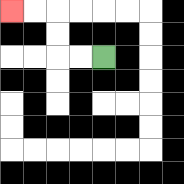{'start': '[4, 2]', 'end': '[0, 0]', 'path_directions': 'L,L,U,U,L,L', 'path_coordinates': '[[4, 2], [3, 2], [2, 2], [2, 1], [2, 0], [1, 0], [0, 0]]'}